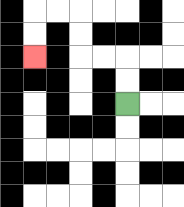{'start': '[5, 4]', 'end': '[1, 2]', 'path_directions': 'U,U,L,L,U,U,L,L,D,D', 'path_coordinates': '[[5, 4], [5, 3], [5, 2], [4, 2], [3, 2], [3, 1], [3, 0], [2, 0], [1, 0], [1, 1], [1, 2]]'}